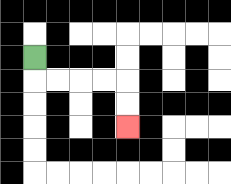{'start': '[1, 2]', 'end': '[5, 5]', 'path_directions': 'D,R,R,R,R,D,D', 'path_coordinates': '[[1, 2], [1, 3], [2, 3], [3, 3], [4, 3], [5, 3], [5, 4], [5, 5]]'}